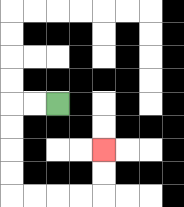{'start': '[2, 4]', 'end': '[4, 6]', 'path_directions': 'L,L,D,D,D,D,R,R,R,R,U,U', 'path_coordinates': '[[2, 4], [1, 4], [0, 4], [0, 5], [0, 6], [0, 7], [0, 8], [1, 8], [2, 8], [3, 8], [4, 8], [4, 7], [4, 6]]'}